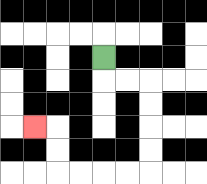{'start': '[4, 2]', 'end': '[1, 5]', 'path_directions': 'D,R,R,D,D,D,D,L,L,L,L,U,U,L', 'path_coordinates': '[[4, 2], [4, 3], [5, 3], [6, 3], [6, 4], [6, 5], [6, 6], [6, 7], [5, 7], [4, 7], [3, 7], [2, 7], [2, 6], [2, 5], [1, 5]]'}